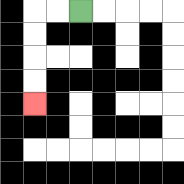{'start': '[3, 0]', 'end': '[1, 4]', 'path_directions': 'L,L,D,D,D,D', 'path_coordinates': '[[3, 0], [2, 0], [1, 0], [1, 1], [1, 2], [1, 3], [1, 4]]'}